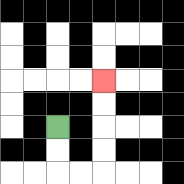{'start': '[2, 5]', 'end': '[4, 3]', 'path_directions': 'D,D,R,R,U,U,U,U', 'path_coordinates': '[[2, 5], [2, 6], [2, 7], [3, 7], [4, 7], [4, 6], [4, 5], [4, 4], [4, 3]]'}